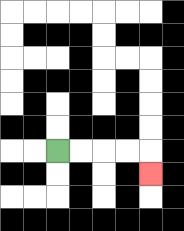{'start': '[2, 6]', 'end': '[6, 7]', 'path_directions': 'R,R,R,R,D', 'path_coordinates': '[[2, 6], [3, 6], [4, 6], [5, 6], [6, 6], [6, 7]]'}